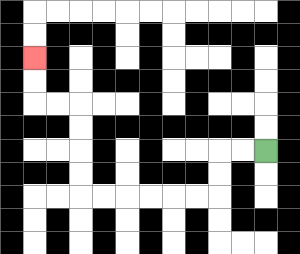{'start': '[11, 6]', 'end': '[1, 2]', 'path_directions': 'L,L,D,D,L,L,L,L,L,L,U,U,U,U,L,L,U,U', 'path_coordinates': '[[11, 6], [10, 6], [9, 6], [9, 7], [9, 8], [8, 8], [7, 8], [6, 8], [5, 8], [4, 8], [3, 8], [3, 7], [3, 6], [3, 5], [3, 4], [2, 4], [1, 4], [1, 3], [1, 2]]'}